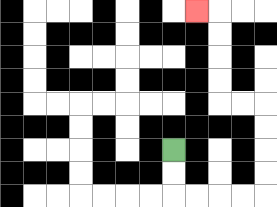{'start': '[7, 6]', 'end': '[8, 0]', 'path_directions': 'D,D,R,R,R,R,U,U,U,U,L,L,U,U,U,U,L', 'path_coordinates': '[[7, 6], [7, 7], [7, 8], [8, 8], [9, 8], [10, 8], [11, 8], [11, 7], [11, 6], [11, 5], [11, 4], [10, 4], [9, 4], [9, 3], [9, 2], [9, 1], [9, 0], [8, 0]]'}